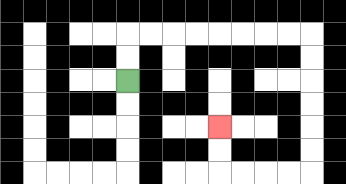{'start': '[5, 3]', 'end': '[9, 5]', 'path_directions': 'U,U,R,R,R,R,R,R,R,R,D,D,D,D,D,D,L,L,L,L,U,U', 'path_coordinates': '[[5, 3], [5, 2], [5, 1], [6, 1], [7, 1], [8, 1], [9, 1], [10, 1], [11, 1], [12, 1], [13, 1], [13, 2], [13, 3], [13, 4], [13, 5], [13, 6], [13, 7], [12, 7], [11, 7], [10, 7], [9, 7], [9, 6], [9, 5]]'}